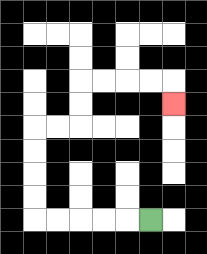{'start': '[6, 9]', 'end': '[7, 4]', 'path_directions': 'L,L,L,L,L,U,U,U,U,R,R,U,U,R,R,R,R,D', 'path_coordinates': '[[6, 9], [5, 9], [4, 9], [3, 9], [2, 9], [1, 9], [1, 8], [1, 7], [1, 6], [1, 5], [2, 5], [3, 5], [3, 4], [3, 3], [4, 3], [5, 3], [6, 3], [7, 3], [7, 4]]'}